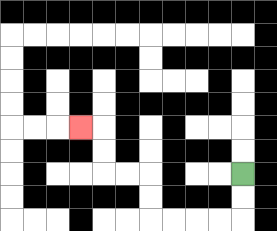{'start': '[10, 7]', 'end': '[3, 5]', 'path_directions': 'D,D,L,L,L,L,U,U,L,L,U,U,L', 'path_coordinates': '[[10, 7], [10, 8], [10, 9], [9, 9], [8, 9], [7, 9], [6, 9], [6, 8], [6, 7], [5, 7], [4, 7], [4, 6], [4, 5], [3, 5]]'}